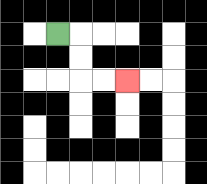{'start': '[2, 1]', 'end': '[5, 3]', 'path_directions': 'R,D,D,R,R', 'path_coordinates': '[[2, 1], [3, 1], [3, 2], [3, 3], [4, 3], [5, 3]]'}